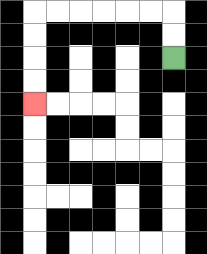{'start': '[7, 2]', 'end': '[1, 4]', 'path_directions': 'U,U,L,L,L,L,L,L,D,D,D,D', 'path_coordinates': '[[7, 2], [7, 1], [7, 0], [6, 0], [5, 0], [4, 0], [3, 0], [2, 0], [1, 0], [1, 1], [1, 2], [1, 3], [1, 4]]'}